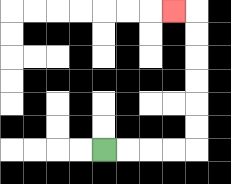{'start': '[4, 6]', 'end': '[7, 0]', 'path_directions': 'R,R,R,R,U,U,U,U,U,U,L', 'path_coordinates': '[[4, 6], [5, 6], [6, 6], [7, 6], [8, 6], [8, 5], [8, 4], [8, 3], [8, 2], [8, 1], [8, 0], [7, 0]]'}